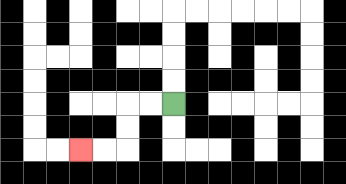{'start': '[7, 4]', 'end': '[3, 6]', 'path_directions': 'L,L,D,D,L,L', 'path_coordinates': '[[7, 4], [6, 4], [5, 4], [5, 5], [5, 6], [4, 6], [3, 6]]'}